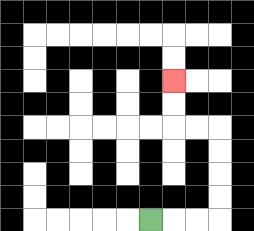{'start': '[6, 9]', 'end': '[7, 3]', 'path_directions': 'R,R,R,U,U,U,U,L,L,U,U', 'path_coordinates': '[[6, 9], [7, 9], [8, 9], [9, 9], [9, 8], [9, 7], [9, 6], [9, 5], [8, 5], [7, 5], [7, 4], [7, 3]]'}